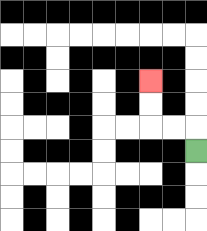{'start': '[8, 6]', 'end': '[6, 3]', 'path_directions': 'U,L,L,U,U', 'path_coordinates': '[[8, 6], [8, 5], [7, 5], [6, 5], [6, 4], [6, 3]]'}